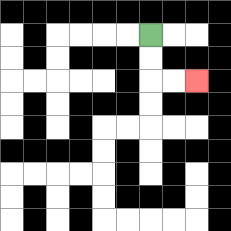{'start': '[6, 1]', 'end': '[8, 3]', 'path_directions': 'D,D,R,R', 'path_coordinates': '[[6, 1], [6, 2], [6, 3], [7, 3], [8, 3]]'}